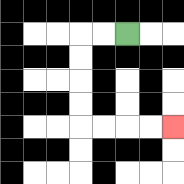{'start': '[5, 1]', 'end': '[7, 5]', 'path_directions': 'L,L,D,D,D,D,R,R,R,R', 'path_coordinates': '[[5, 1], [4, 1], [3, 1], [3, 2], [3, 3], [3, 4], [3, 5], [4, 5], [5, 5], [6, 5], [7, 5]]'}